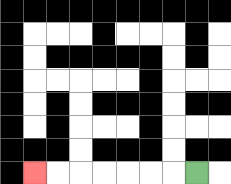{'start': '[8, 7]', 'end': '[1, 7]', 'path_directions': 'L,L,L,L,L,L,L', 'path_coordinates': '[[8, 7], [7, 7], [6, 7], [5, 7], [4, 7], [3, 7], [2, 7], [1, 7]]'}